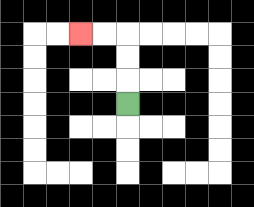{'start': '[5, 4]', 'end': '[3, 1]', 'path_directions': 'U,U,U,L,L', 'path_coordinates': '[[5, 4], [5, 3], [5, 2], [5, 1], [4, 1], [3, 1]]'}